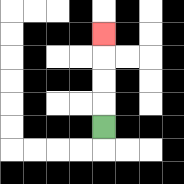{'start': '[4, 5]', 'end': '[4, 1]', 'path_directions': 'U,U,U,U', 'path_coordinates': '[[4, 5], [4, 4], [4, 3], [4, 2], [4, 1]]'}